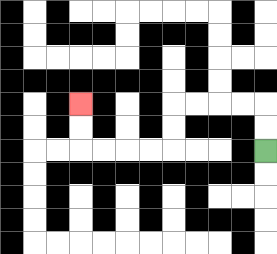{'start': '[11, 6]', 'end': '[3, 4]', 'path_directions': 'U,U,L,L,L,L,D,D,L,L,L,L,U,U', 'path_coordinates': '[[11, 6], [11, 5], [11, 4], [10, 4], [9, 4], [8, 4], [7, 4], [7, 5], [7, 6], [6, 6], [5, 6], [4, 6], [3, 6], [3, 5], [3, 4]]'}